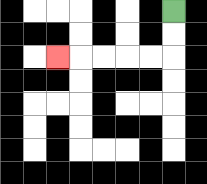{'start': '[7, 0]', 'end': '[2, 2]', 'path_directions': 'D,D,L,L,L,L,L', 'path_coordinates': '[[7, 0], [7, 1], [7, 2], [6, 2], [5, 2], [4, 2], [3, 2], [2, 2]]'}